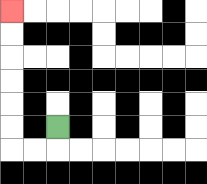{'start': '[2, 5]', 'end': '[0, 0]', 'path_directions': 'D,L,L,U,U,U,U,U,U', 'path_coordinates': '[[2, 5], [2, 6], [1, 6], [0, 6], [0, 5], [0, 4], [0, 3], [0, 2], [0, 1], [0, 0]]'}